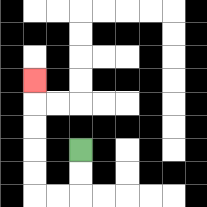{'start': '[3, 6]', 'end': '[1, 3]', 'path_directions': 'D,D,L,L,U,U,U,U,U', 'path_coordinates': '[[3, 6], [3, 7], [3, 8], [2, 8], [1, 8], [1, 7], [1, 6], [1, 5], [1, 4], [1, 3]]'}